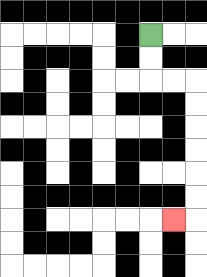{'start': '[6, 1]', 'end': '[7, 9]', 'path_directions': 'D,D,R,R,D,D,D,D,D,D,L', 'path_coordinates': '[[6, 1], [6, 2], [6, 3], [7, 3], [8, 3], [8, 4], [8, 5], [8, 6], [8, 7], [8, 8], [8, 9], [7, 9]]'}